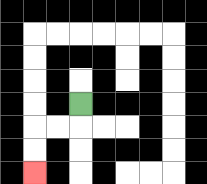{'start': '[3, 4]', 'end': '[1, 7]', 'path_directions': 'D,L,L,D,D', 'path_coordinates': '[[3, 4], [3, 5], [2, 5], [1, 5], [1, 6], [1, 7]]'}